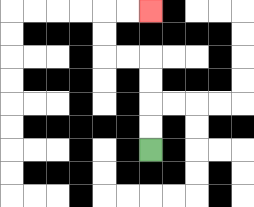{'start': '[6, 6]', 'end': '[6, 0]', 'path_directions': 'U,U,U,U,L,L,U,U,R,R', 'path_coordinates': '[[6, 6], [6, 5], [6, 4], [6, 3], [6, 2], [5, 2], [4, 2], [4, 1], [4, 0], [5, 0], [6, 0]]'}